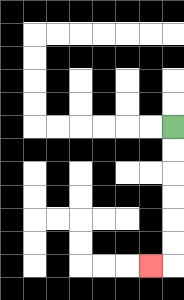{'start': '[7, 5]', 'end': '[6, 11]', 'path_directions': 'D,D,D,D,D,D,L', 'path_coordinates': '[[7, 5], [7, 6], [7, 7], [7, 8], [7, 9], [7, 10], [7, 11], [6, 11]]'}